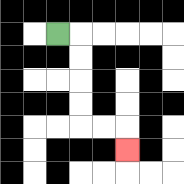{'start': '[2, 1]', 'end': '[5, 6]', 'path_directions': 'R,D,D,D,D,R,R,D', 'path_coordinates': '[[2, 1], [3, 1], [3, 2], [3, 3], [3, 4], [3, 5], [4, 5], [5, 5], [5, 6]]'}